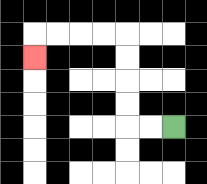{'start': '[7, 5]', 'end': '[1, 2]', 'path_directions': 'L,L,U,U,U,U,L,L,L,L,D', 'path_coordinates': '[[7, 5], [6, 5], [5, 5], [5, 4], [5, 3], [5, 2], [5, 1], [4, 1], [3, 1], [2, 1], [1, 1], [1, 2]]'}